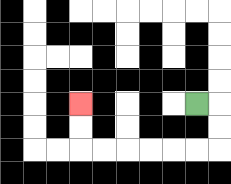{'start': '[8, 4]', 'end': '[3, 4]', 'path_directions': 'R,D,D,L,L,L,L,L,L,U,U', 'path_coordinates': '[[8, 4], [9, 4], [9, 5], [9, 6], [8, 6], [7, 6], [6, 6], [5, 6], [4, 6], [3, 6], [3, 5], [3, 4]]'}